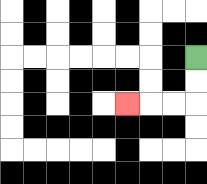{'start': '[8, 2]', 'end': '[5, 4]', 'path_directions': 'D,D,L,L,L', 'path_coordinates': '[[8, 2], [8, 3], [8, 4], [7, 4], [6, 4], [5, 4]]'}